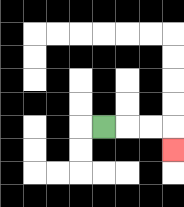{'start': '[4, 5]', 'end': '[7, 6]', 'path_directions': 'R,R,R,D', 'path_coordinates': '[[4, 5], [5, 5], [6, 5], [7, 5], [7, 6]]'}